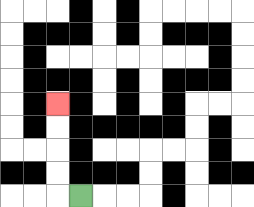{'start': '[3, 8]', 'end': '[2, 4]', 'path_directions': 'L,U,U,U,U', 'path_coordinates': '[[3, 8], [2, 8], [2, 7], [2, 6], [2, 5], [2, 4]]'}